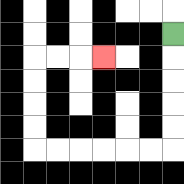{'start': '[7, 1]', 'end': '[4, 2]', 'path_directions': 'D,D,D,D,D,L,L,L,L,L,L,U,U,U,U,R,R,R', 'path_coordinates': '[[7, 1], [7, 2], [7, 3], [7, 4], [7, 5], [7, 6], [6, 6], [5, 6], [4, 6], [3, 6], [2, 6], [1, 6], [1, 5], [1, 4], [1, 3], [1, 2], [2, 2], [3, 2], [4, 2]]'}